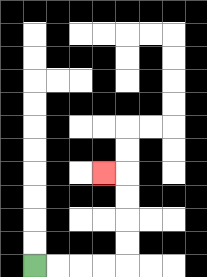{'start': '[1, 11]', 'end': '[4, 7]', 'path_directions': 'R,R,R,R,U,U,U,U,L', 'path_coordinates': '[[1, 11], [2, 11], [3, 11], [4, 11], [5, 11], [5, 10], [5, 9], [5, 8], [5, 7], [4, 7]]'}